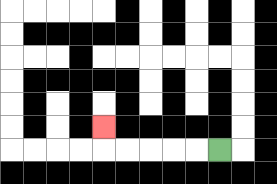{'start': '[9, 6]', 'end': '[4, 5]', 'path_directions': 'L,L,L,L,L,U', 'path_coordinates': '[[9, 6], [8, 6], [7, 6], [6, 6], [5, 6], [4, 6], [4, 5]]'}